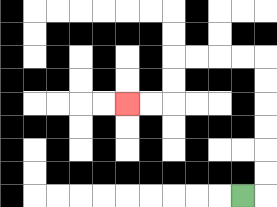{'start': '[10, 8]', 'end': '[5, 4]', 'path_directions': 'R,U,U,U,U,U,U,L,L,L,L,D,D,L,L', 'path_coordinates': '[[10, 8], [11, 8], [11, 7], [11, 6], [11, 5], [11, 4], [11, 3], [11, 2], [10, 2], [9, 2], [8, 2], [7, 2], [7, 3], [7, 4], [6, 4], [5, 4]]'}